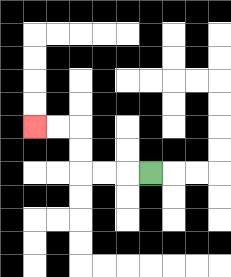{'start': '[6, 7]', 'end': '[1, 5]', 'path_directions': 'L,L,L,U,U,L,L', 'path_coordinates': '[[6, 7], [5, 7], [4, 7], [3, 7], [3, 6], [3, 5], [2, 5], [1, 5]]'}